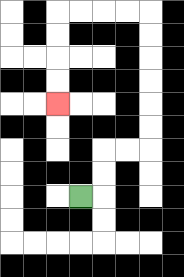{'start': '[3, 8]', 'end': '[2, 4]', 'path_directions': 'R,U,U,R,R,U,U,U,U,U,U,L,L,L,L,D,D,D,D', 'path_coordinates': '[[3, 8], [4, 8], [4, 7], [4, 6], [5, 6], [6, 6], [6, 5], [6, 4], [6, 3], [6, 2], [6, 1], [6, 0], [5, 0], [4, 0], [3, 0], [2, 0], [2, 1], [2, 2], [2, 3], [2, 4]]'}